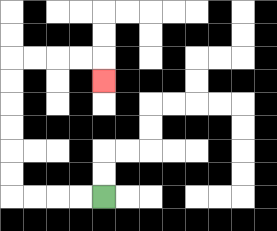{'start': '[4, 8]', 'end': '[4, 3]', 'path_directions': 'L,L,L,L,U,U,U,U,U,U,R,R,R,R,D', 'path_coordinates': '[[4, 8], [3, 8], [2, 8], [1, 8], [0, 8], [0, 7], [0, 6], [0, 5], [0, 4], [0, 3], [0, 2], [1, 2], [2, 2], [3, 2], [4, 2], [4, 3]]'}